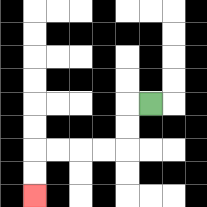{'start': '[6, 4]', 'end': '[1, 8]', 'path_directions': 'L,D,D,L,L,L,L,D,D', 'path_coordinates': '[[6, 4], [5, 4], [5, 5], [5, 6], [4, 6], [3, 6], [2, 6], [1, 6], [1, 7], [1, 8]]'}